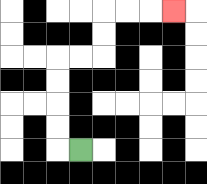{'start': '[3, 6]', 'end': '[7, 0]', 'path_directions': 'L,U,U,U,U,R,R,U,U,R,R,R', 'path_coordinates': '[[3, 6], [2, 6], [2, 5], [2, 4], [2, 3], [2, 2], [3, 2], [4, 2], [4, 1], [4, 0], [5, 0], [6, 0], [7, 0]]'}